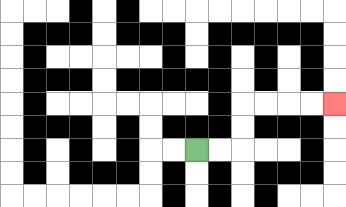{'start': '[8, 6]', 'end': '[14, 4]', 'path_directions': 'R,R,U,U,R,R,R,R', 'path_coordinates': '[[8, 6], [9, 6], [10, 6], [10, 5], [10, 4], [11, 4], [12, 4], [13, 4], [14, 4]]'}